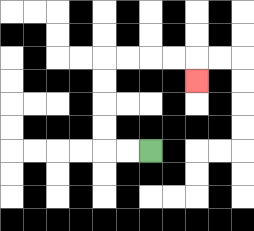{'start': '[6, 6]', 'end': '[8, 3]', 'path_directions': 'L,L,U,U,U,U,R,R,R,R,D', 'path_coordinates': '[[6, 6], [5, 6], [4, 6], [4, 5], [4, 4], [4, 3], [4, 2], [5, 2], [6, 2], [7, 2], [8, 2], [8, 3]]'}